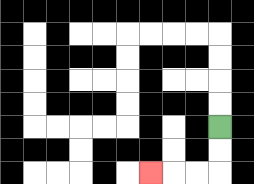{'start': '[9, 5]', 'end': '[6, 7]', 'path_directions': 'D,D,L,L,L', 'path_coordinates': '[[9, 5], [9, 6], [9, 7], [8, 7], [7, 7], [6, 7]]'}